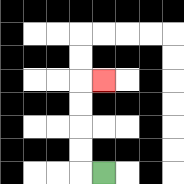{'start': '[4, 7]', 'end': '[4, 3]', 'path_directions': 'L,U,U,U,U,R', 'path_coordinates': '[[4, 7], [3, 7], [3, 6], [3, 5], [3, 4], [3, 3], [4, 3]]'}